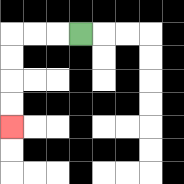{'start': '[3, 1]', 'end': '[0, 5]', 'path_directions': 'L,L,L,D,D,D,D', 'path_coordinates': '[[3, 1], [2, 1], [1, 1], [0, 1], [0, 2], [0, 3], [0, 4], [0, 5]]'}